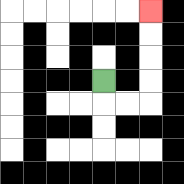{'start': '[4, 3]', 'end': '[6, 0]', 'path_directions': 'D,R,R,U,U,U,U', 'path_coordinates': '[[4, 3], [4, 4], [5, 4], [6, 4], [6, 3], [6, 2], [6, 1], [6, 0]]'}